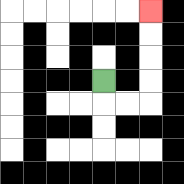{'start': '[4, 3]', 'end': '[6, 0]', 'path_directions': 'D,R,R,U,U,U,U', 'path_coordinates': '[[4, 3], [4, 4], [5, 4], [6, 4], [6, 3], [6, 2], [6, 1], [6, 0]]'}